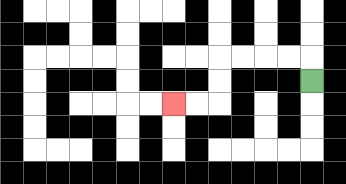{'start': '[13, 3]', 'end': '[7, 4]', 'path_directions': 'U,L,L,L,L,D,D,L,L', 'path_coordinates': '[[13, 3], [13, 2], [12, 2], [11, 2], [10, 2], [9, 2], [9, 3], [9, 4], [8, 4], [7, 4]]'}